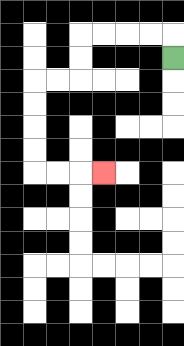{'start': '[7, 2]', 'end': '[4, 7]', 'path_directions': 'U,L,L,L,L,D,D,L,L,D,D,D,D,R,R,R', 'path_coordinates': '[[7, 2], [7, 1], [6, 1], [5, 1], [4, 1], [3, 1], [3, 2], [3, 3], [2, 3], [1, 3], [1, 4], [1, 5], [1, 6], [1, 7], [2, 7], [3, 7], [4, 7]]'}